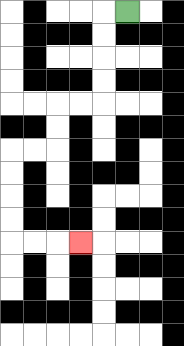{'start': '[5, 0]', 'end': '[3, 10]', 'path_directions': 'L,D,D,D,D,L,L,D,D,L,L,D,D,D,D,R,R,R', 'path_coordinates': '[[5, 0], [4, 0], [4, 1], [4, 2], [4, 3], [4, 4], [3, 4], [2, 4], [2, 5], [2, 6], [1, 6], [0, 6], [0, 7], [0, 8], [0, 9], [0, 10], [1, 10], [2, 10], [3, 10]]'}